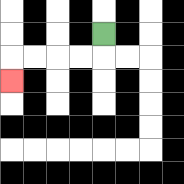{'start': '[4, 1]', 'end': '[0, 3]', 'path_directions': 'D,L,L,L,L,D', 'path_coordinates': '[[4, 1], [4, 2], [3, 2], [2, 2], [1, 2], [0, 2], [0, 3]]'}